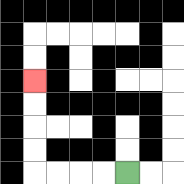{'start': '[5, 7]', 'end': '[1, 3]', 'path_directions': 'L,L,L,L,U,U,U,U', 'path_coordinates': '[[5, 7], [4, 7], [3, 7], [2, 7], [1, 7], [1, 6], [1, 5], [1, 4], [1, 3]]'}